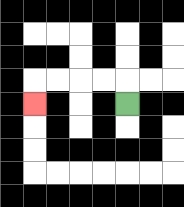{'start': '[5, 4]', 'end': '[1, 4]', 'path_directions': 'U,L,L,L,L,D', 'path_coordinates': '[[5, 4], [5, 3], [4, 3], [3, 3], [2, 3], [1, 3], [1, 4]]'}